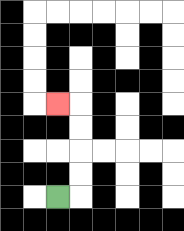{'start': '[2, 8]', 'end': '[2, 4]', 'path_directions': 'R,U,U,U,U,L', 'path_coordinates': '[[2, 8], [3, 8], [3, 7], [3, 6], [3, 5], [3, 4], [2, 4]]'}